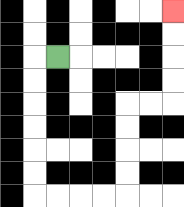{'start': '[2, 2]', 'end': '[7, 0]', 'path_directions': 'L,D,D,D,D,D,D,R,R,R,R,U,U,U,U,R,R,U,U,U,U', 'path_coordinates': '[[2, 2], [1, 2], [1, 3], [1, 4], [1, 5], [1, 6], [1, 7], [1, 8], [2, 8], [3, 8], [4, 8], [5, 8], [5, 7], [5, 6], [5, 5], [5, 4], [6, 4], [7, 4], [7, 3], [7, 2], [7, 1], [7, 0]]'}